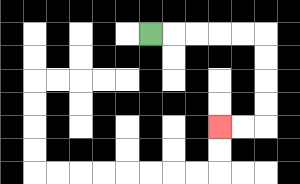{'start': '[6, 1]', 'end': '[9, 5]', 'path_directions': 'R,R,R,R,R,D,D,D,D,L,L', 'path_coordinates': '[[6, 1], [7, 1], [8, 1], [9, 1], [10, 1], [11, 1], [11, 2], [11, 3], [11, 4], [11, 5], [10, 5], [9, 5]]'}